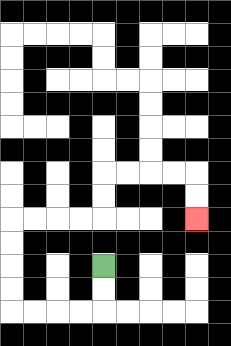{'start': '[4, 11]', 'end': '[8, 9]', 'path_directions': 'D,D,L,L,L,L,U,U,U,U,R,R,R,R,U,U,R,R,R,R,D,D', 'path_coordinates': '[[4, 11], [4, 12], [4, 13], [3, 13], [2, 13], [1, 13], [0, 13], [0, 12], [0, 11], [0, 10], [0, 9], [1, 9], [2, 9], [3, 9], [4, 9], [4, 8], [4, 7], [5, 7], [6, 7], [7, 7], [8, 7], [8, 8], [8, 9]]'}